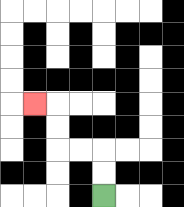{'start': '[4, 8]', 'end': '[1, 4]', 'path_directions': 'U,U,L,L,U,U,L', 'path_coordinates': '[[4, 8], [4, 7], [4, 6], [3, 6], [2, 6], [2, 5], [2, 4], [1, 4]]'}